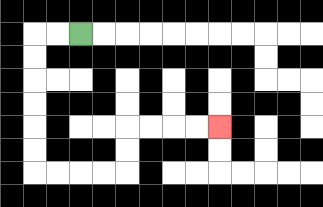{'start': '[3, 1]', 'end': '[9, 5]', 'path_directions': 'L,L,D,D,D,D,D,D,R,R,R,R,U,U,R,R,R,R', 'path_coordinates': '[[3, 1], [2, 1], [1, 1], [1, 2], [1, 3], [1, 4], [1, 5], [1, 6], [1, 7], [2, 7], [3, 7], [4, 7], [5, 7], [5, 6], [5, 5], [6, 5], [7, 5], [8, 5], [9, 5]]'}